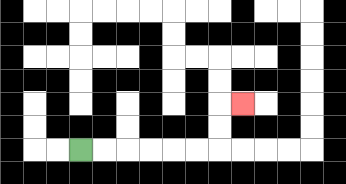{'start': '[3, 6]', 'end': '[10, 4]', 'path_directions': 'R,R,R,R,R,R,U,U,R', 'path_coordinates': '[[3, 6], [4, 6], [5, 6], [6, 6], [7, 6], [8, 6], [9, 6], [9, 5], [9, 4], [10, 4]]'}